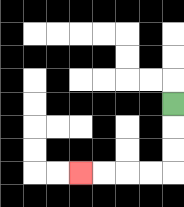{'start': '[7, 4]', 'end': '[3, 7]', 'path_directions': 'D,D,D,L,L,L,L', 'path_coordinates': '[[7, 4], [7, 5], [7, 6], [7, 7], [6, 7], [5, 7], [4, 7], [3, 7]]'}